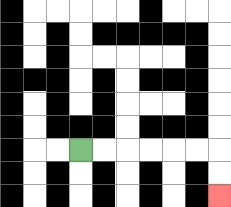{'start': '[3, 6]', 'end': '[9, 8]', 'path_directions': 'R,R,R,R,R,R,D,D', 'path_coordinates': '[[3, 6], [4, 6], [5, 6], [6, 6], [7, 6], [8, 6], [9, 6], [9, 7], [9, 8]]'}